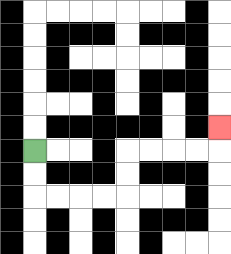{'start': '[1, 6]', 'end': '[9, 5]', 'path_directions': 'D,D,R,R,R,R,U,U,R,R,R,R,U', 'path_coordinates': '[[1, 6], [1, 7], [1, 8], [2, 8], [3, 8], [4, 8], [5, 8], [5, 7], [5, 6], [6, 6], [7, 6], [8, 6], [9, 6], [9, 5]]'}